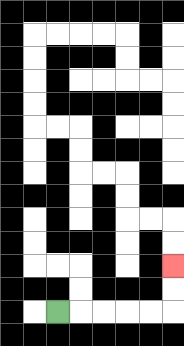{'start': '[2, 13]', 'end': '[7, 11]', 'path_directions': 'R,R,R,R,R,U,U', 'path_coordinates': '[[2, 13], [3, 13], [4, 13], [5, 13], [6, 13], [7, 13], [7, 12], [7, 11]]'}